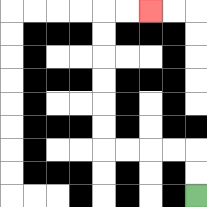{'start': '[8, 8]', 'end': '[6, 0]', 'path_directions': 'U,U,L,L,L,L,U,U,U,U,U,U,R,R', 'path_coordinates': '[[8, 8], [8, 7], [8, 6], [7, 6], [6, 6], [5, 6], [4, 6], [4, 5], [4, 4], [4, 3], [4, 2], [4, 1], [4, 0], [5, 0], [6, 0]]'}